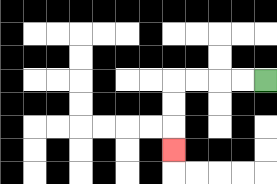{'start': '[11, 3]', 'end': '[7, 6]', 'path_directions': 'L,L,L,L,D,D,D', 'path_coordinates': '[[11, 3], [10, 3], [9, 3], [8, 3], [7, 3], [7, 4], [7, 5], [7, 6]]'}